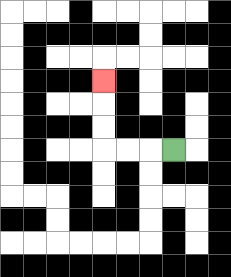{'start': '[7, 6]', 'end': '[4, 3]', 'path_directions': 'L,L,L,U,U,U', 'path_coordinates': '[[7, 6], [6, 6], [5, 6], [4, 6], [4, 5], [4, 4], [4, 3]]'}